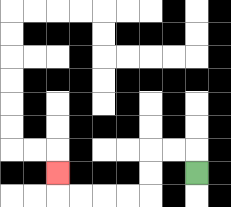{'start': '[8, 7]', 'end': '[2, 7]', 'path_directions': 'U,L,L,D,D,L,L,L,L,U', 'path_coordinates': '[[8, 7], [8, 6], [7, 6], [6, 6], [6, 7], [6, 8], [5, 8], [4, 8], [3, 8], [2, 8], [2, 7]]'}